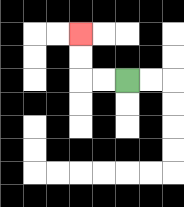{'start': '[5, 3]', 'end': '[3, 1]', 'path_directions': 'L,L,U,U', 'path_coordinates': '[[5, 3], [4, 3], [3, 3], [3, 2], [3, 1]]'}